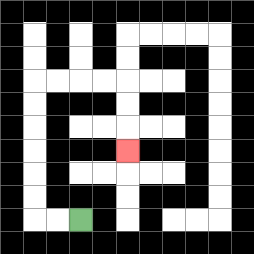{'start': '[3, 9]', 'end': '[5, 6]', 'path_directions': 'L,L,U,U,U,U,U,U,R,R,R,R,D,D,D', 'path_coordinates': '[[3, 9], [2, 9], [1, 9], [1, 8], [1, 7], [1, 6], [1, 5], [1, 4], [1, 3], [2, 3], [3, 3], [4, 3], [5, 3], [5, 4], [5, 5], [5, 6]]'}